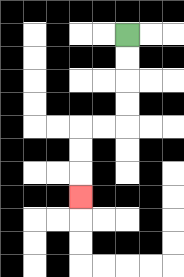{'start': '[5, 1]', 'end': '[3, 8]', 'path_directions': 'D,D,D,D,L,L,D,D,D', 'path_coordinates': '[[5, 1], [5, 2], [5, 3], [5, 4], [5, 5], [4, 5], [3, 5], [3, 6], [3, 7], [3, 8]]'}